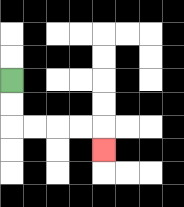{'start': '[0, 3]', 'end': '[4, 6]', 'path_directions': 'D,D,R,R,R,R,D', 'path_coordinates': '[[0, 3], [0, 4], [0, 5], [1, 5], [2, 5], [3, 5], [4, 5], [4, 6]]'}